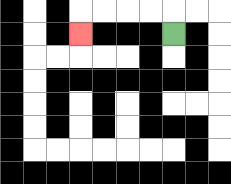{'start': '[7, 1]', 'end': '[3, 1]', 'path_directions': 'U,L,L,L,L,D', 'path_coordinates': '[[7, 1], [7, 0], [6, 0], [5, 0], [4, 0], [3, 0], [3, 1]]'}